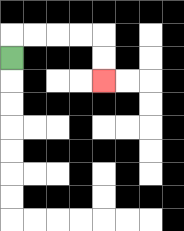{'start': '[0, 2]', 'end': '[4, 3]', 'path_directions': 'U,R,R,R,R,D,D', 'path_coordinates': '[[0, 2], [0, 1], [1, 1], [2, 1], [3, 1], [4, 1], [4, 2], [4, 3]]'}